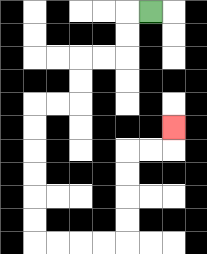{'start': '[6, 0]', 'end': '[7, 5]', 'path_directions': 'L,D,D,L,L,D,D,L,L,D,D,D,D,D,D,R,R,R,R,U,U,U,U,R,R,U', 'path_coordinates': '[[6, 0], [5, 0], [5, 1], [5, 2], [4, 2], [3, 2], [3, 3], [3, 4], [2, 4], [1, 4], [1, 5], [1, 6], [1, 7], [1, 8], [1, 9], [1, 10], [2, 10], [3, 10], [4, 10], [5, 10], [5, 9], [5, 8], [5, 7], [5, 6], [6, 6], [7, 6], [7, 5]]'}